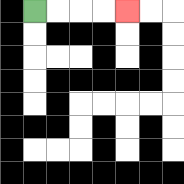{'start': '[1, 0]', 'end': '[5, 0]', 'path_directions': 'R,R,R,R', 'path_coordinates': '[[1, 0], [2, 0], [3, 0], [4, 0], [5, 0]]'}